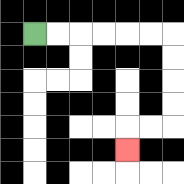{'start': '[1, 1]', 'end': '[5, 6]', 'path_directions': 'R,R,R,R,R,R,D,D,D,D,L,L,D', 'path_coordinates': '[[1, 1], [2, 1], [3, 1], [4, 1], [5, 1], [6, 1], [7, 1], [7, 2], [7, 3], [7, 4], [7, 5], [6, 5], [5, 5], [5, 6]]'}